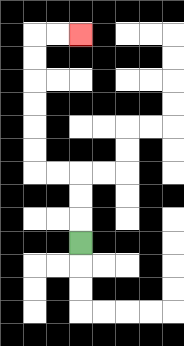{'start': '[3, 10]', 'end': '[3, 1]', 'path_directions': 'U,U,U,L,L,U,U,U,U,U,U,R,R', 'path_coordinates': '[[3, 10], [3, 9], [3, 8], [3, 7], [2, 7], [1, 7], [1, 6], [1, 5], [1, 4], [1, 3], [1, 2], [1, 1], [2, 1], [3, 1]]'}